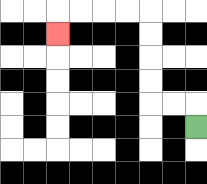{'start': '[8, 5]', 'end': '[2, 1]', 'path_directions': 'U,L,L,U,U,U,U,L,L,L,L,D', 'path_coordinates': '[[8, 5], [8, 4], [7, 4], [6, 4], [6, 3], [6, 2], [6, 1], [6, 0], [5, 0], [4, 0], [3, 0], [2, 0], [2, 1]]'}